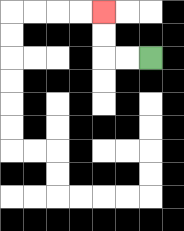{'start': '[6, 2]', 'end': '[4, 0]', 'path_directions': 'L,L,U,U', 'path_coordinates': '[[6, 2], [5, 2], [4, 2], [4, 1], [4, 0]]'}